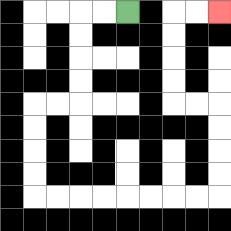{'start': '[5, 0]', 'end': '[9, 0]', 'path_directions': 'L,L,D,D,D,D,L,L,D,D,D,D,R,R,R,R,R,R,R,R,U,U,U,U,L,L,U,U,U,U,R,R', 'path_coordinates': '[[5, 0], [4, 0], [3, 0], [3, 1], [3, 2], [3, 3], [3, 4], [2, 4], [1, 4], [1, 5], [1, 6], [1, 7], [1, 8], [2, 8], [3, 8], [4, 8], [5, 8], [6, 8], [7, 8], [8, 8], [9, 8], [9, 7], [9, 6], [9, 5], [9, 4], [8, 4], [7, 4], [7, 3], [7, 2], [7, 1], [7, 0], [8, 0], [9, 0]]'}